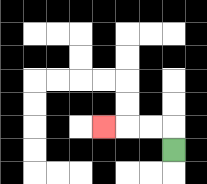{'start': '[7, 6]', 'end': '[4, 5]', 'path_directions': 'U,L,L,L', 'path_coordinates': '[[7, 6], [7, 5], [6, 5], [5, 5], [4, 5]]'}